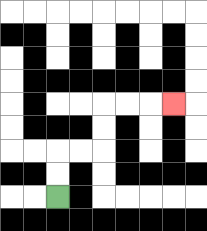{'start': '[2, 8]', 'end': '[7, 4]', 'path_directions': 'U,U,R,R,U,U,R,R,R', 'path_coordinates': '[[2, 8], [2, 7], [2, 6], [3, 6], [4, 6], [4, 5], [4, 4], [5, 4], [6, 4], [7, 4]]'}